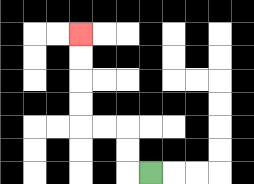{'start': '[6, 7]', 'end': '[3, 1]', 'path_directions': 'L,U,U,L,L,U,U,U,U', 'path_coordinates': '[[6, 7], [5, 7], [5, 6], [5, 5], [4, 5], [3, 5], [3, 4], [3, 3], [3, 2], [3, 1]]'}